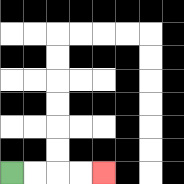{'start': '[0, 7]', 'end': '[4, 7]', 'path_directions': 'R,R,R,R', 'path_coordinates': '[[0, 7], [1, 7], [2, 7], [3, 7], [4, 7]]'}